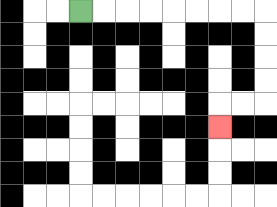{'start': '[3, 0]', 'end': '[9, 5]', 'path_directions': 'R,R,R,R,R,R,R,R,D,D,D,D,L,L,D', 'path_coordinates': '[[3, 0], [4, 0], [5, 0], [6, 0], [7, 0], [8, 0], [9, 0], [10, 0], [11, 0], [11, 1], [11, 2], [11, 3], [11, 4], [10, 4], [9, 4], [9, 5]]'}